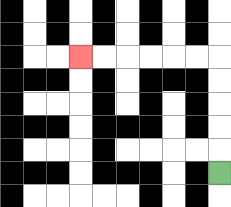{'start': '[9, 7]', 'end': '[3, 2]', 'path_directions': 'U,U,U,U,U,L,L,L,L,L,L', 'path_coordinates': '[[9, 7], [9, 6], [9, 5], [9, 4], [9, 3], [9, 2], [8, 2], [7, 2], [6, 2], [5, 2], [4, 2], [3, 2]]'}